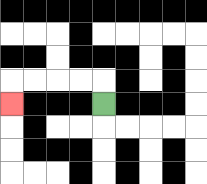{'start': '[4, 4]', 'end': '[0, 4]', 'path_directions': 'U,L,L,L,L,D', 'path_coordinates': '[[4, 4], [4, 3], [3, 3], [2, 3], [1, 3], [0, 3], [0, 4]]'}